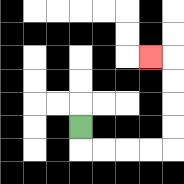{'start': '[3, 5]', 'end': '[6, 2]', 'path_directions': 'D,R,R,R,R,U,U,U,U,L', 'path_coordinates': '[[3, 5], [3, 6], [4, 6], [5, 6], [6, 6], [7, 6], [7, 5], [7, 4], [7, 3], [7, 2], [6, 2]]'}